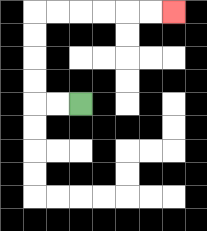{'start': '[3, 4]', 'end': '[7, 0]', 'path_directions': 'L,L,U,U,U,U,R,R,R,R,R,R', 'path_coordinates': '[[3, 4], [2, 4], [1, 4], [1, 3], [1, 2], [1, 1], [1, 0], [2, 0], [3, 0], [4, 0], [5, 0], [6, 0], [7, 0]]'}